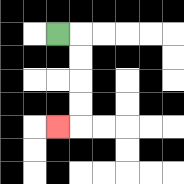{'start': '[2, 1]', 'end': '[2, 5]', 'path_directions': 'R,D,D,D,D,L', 'path_coordinates': '[[2, 1], [3, 1], [3, 2], [3, 3], [3, 4], [3, 5], [2, 5]]'}